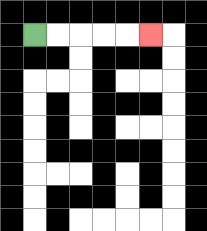{'start': '[1, 1]', 'end': '[6, 1]', 'path_directions': 'R,R,R,R,R', 'path_coordinates': '[[1, 1], [2, 1], [3, 1], [4, 1], [5, 1], [6, 1]]'}